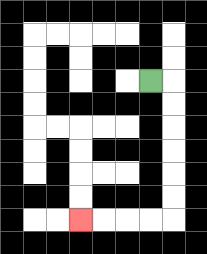{'start': '[6, 3]', 'end': '[3, 9]', 'path_directions': 'R,D,D,D,D,D,D,L,L,L,L', 'path_coordinates': '[[6, 3], [7, 3], [7, 4], [7, 5], [7, 6], [7, 7], [7, 8], [7, 9], [6, 9], [5, 9], [4, 9], [3, 9]]'}